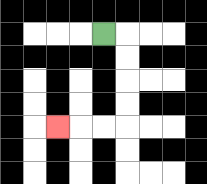{'start': '[4, 1]', 'end': '[2, 5]', 'path_directions': 'R,D,D,D,D,L,L,L', 'path_coordinates': '[[4, 1], [5, 1], [5, 2], [5, 3], [5, 4], [5, 5], [4, 5], [3, 5], [2, 5]]'}